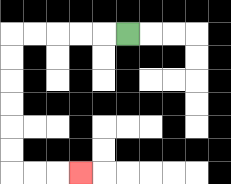{'start': '[5, 1]', 'end': '[3, 7]', 'path_directions': 'L,L,L,L,L,D,D,D,D,D,D,R,R,R', 'path_coordinates': '[[5, 1], [4, 1], [3, 1], [2, 1], [1, 1], [0, 1], [0, 2], [0, 3], [0, 4], [0, 5], [0, 6], [0, 7], [1, 7], [2, 7], [3, 7]]'}